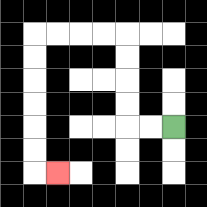{'start': '[7, 5]', 'end': '[2, 7]', 'path_directions': 'L,L,U,U,U,U,L,L,L,L,D,D,D,D,D,D,R', 'path_coordinates': '[[7, 5], [6, 5], [5, 5], [5, 4], [5, 3], [5, 2], [5, 1], [4, 1], [3, 1], [2, 1], [1, 1], [1, 2], [1, 3], [1, 4], [1, 5], [1, 6], [1, 7], [2, 7]]'}